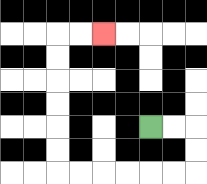{'start': '[6, 5]', 'end': '[4, 1]', 'path_directions': 'R,R,D,D,L,L,L,L,L,L,U,U,U,U,U,U,R,R', 'path_coordinates': '[[6, 5], [7, 5], [8, 5], [8, 6], [8, 7], [7, 7], [6, 7], [5, 7], [4, 7], [3, 7], [2, 7], [2, 6], [2, 5], [2, 4], [2, 3], [2, 2], [2, 1], [3, 1], [4, 1]]'}